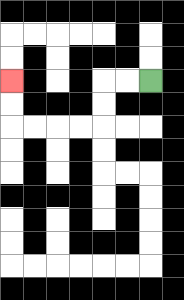{'start': '[6, 3]', 'end': '[0, 3]', 'path_directions': 'L,L,D,D,L,L,L,L,U,U', 'path_coordinates': '[[6, 3], [5, 3], [4, 3], [4, 4], [4, 5], [3, 5], [2, 5], [1, 5], [0, 5], [0, 4], [0, 3]]'}